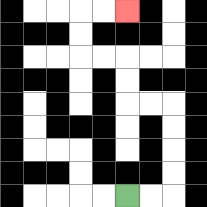{'start': '[5, 8]', 'end': '[5, 0]', 'path_directions': 'R,R,U,U,U,U,L,L,U,U,L,L,U,U,R,R', 'path_coordinates': '[[5, 8], [6, 8], [7, 8], [7, 7], [7, 6], [7, 5], [7, 4], [6, 4], [5, 4], [5, 3], [5, 2], [4, 2], [3, 2], [3, 1], [3, 0], [4, 0], [5, 0]]'}